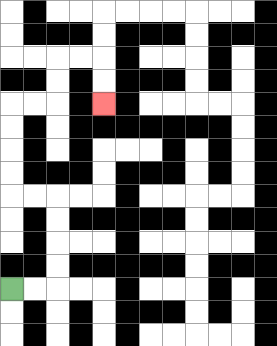{'start': '[0, 12]', 'end': '[4, 4]', 'path_directions': 'R,R,U,U,U,U,L,L,U,U,U,U,R,R,U,U,R,R,D,D', 'path_coordinates': '[[0, 12], [1, 12], [2, 12], [2, 11], [2, 10], [2, 9], [2, 8], [1, 8], [0, 8], [0, 7], [0, 6], [0, 5], [0, 4], [1, 4], [2, 4], [2, 3], [2, 2], [3, 2], [4, 2], [4, 3], [4, 4]]'}